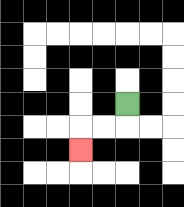{'start': '[5, 4]', 'end': '[3, 6]', 'path_directions': 'D,L,L,D', 'path_coordinates': '[[5, 4], [5, 5], [4, 5], [3, 5], [3, 6]]'}